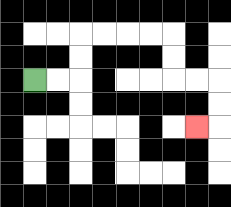{'start': '[1, 3]', 'end': '[8, 5]', 'path_directions': 'R,R,U,U,R,R,R,R,D,D,R,R,D,D,L', 'path_coordinates': '[[1, 3], [2, 3], [3, 3], [3, 2], [3, 1], [4, 1], [5, 1], [6, 1], [7, 1], [7, 2], [7, 3], [8, 3], [9, 3], [9, 4], [9, 5], [8, 5]]'}